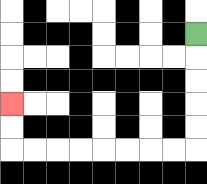{'start': '[8, 1]', 'end': '[0, 4]', 'path_directions': 'D,D,D,D,D,L,L,L,L,L,L,L,L,U,U', 'path_coordinates': '[[8, 1], [8, 2], [8, 3], [8, 4], [8, 5], [8, 6], [7, 6], [6, 6], [5, 6], [4, 6], [3, 6], [2, 6], [1, 6], [0, 6], [0, 5], [0, 4]]'}